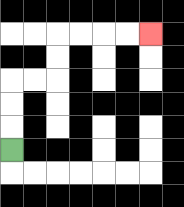{'start': '[0, 6]', 'end': '[6, 1]', 'path_directions': 'U,U,U,R,R,U,U,R,R,R,R', 'path_coordinates': '[[0, 6], [0, 5], [0, 4], [0, 3], [1, 3], [2, 3], [2, 2], [2, 1], [3, 1], [4, 1], [5, 1], [6, 1]]'}